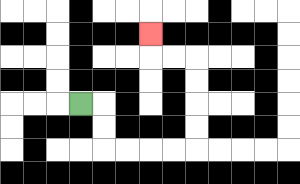{'start': '[3, 4]', 'end': '[6, 1]', 'path_directions': 'R,D,D,R,R,R,R,U,U,U,U,L,L,U', 'path_coordinates': '[[3, 4], [4, 4], [4, 5], [4, 6], [5, 6], [6, 6], [7, 6], [8, 6], [8, 5], [8, 4], [8, 3], [8, 2], [7, 2], [6, 2], [6, 1]]'}